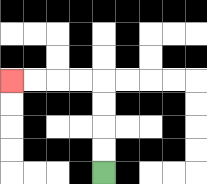{'start': '[4, 7]', 'end': '[0, 3]', 'path_directions': 'U,U,U,U,L,L,L,L', 'path_coordinates': '[[4, 7], [4, 6], [4, 5], [4, 4], [4, 3], [3, 3], [2, 3], [1, 3], [0, 3]]'}